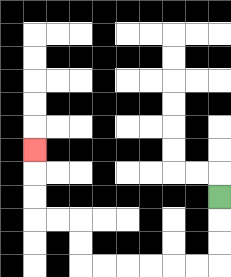{'start': '[9, 8]', 'end': '[1, 6]', 'path_directions': 'D,D,D,L,L,L,L,L,L,U,U,L,L,U,U,U', 'path_coordinates': '[[9, 8], [9, 9], [9, 10], [9, 11], [8, 11], [7, 11], [6, 11], [5, 11], [4, 11], [3, 11], [3, 10], [3, 9], [2, 9], [1, 9], [1, 8], [1, 7], [1, 6]]'}